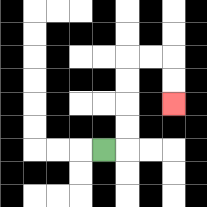{'start': '[4, 6]', 'end': '[7, 4]', 'path_directions': 'R,U,U,U,U,R,R,D,D', 'path_coordinates': '[[4, 6], [5, 6], [5, 5], [5, 4], [5, 3], [5, 2], [6, 2], [7, 2], [7, 3], [7, 4]]'}